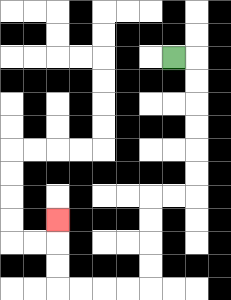{'start': '[7, 2]', 'end': '[2, 9]', 'path_directions': 'R,D,D,D,D,D,D,L,L,D,D,D,D,L,L,L,L,U,U,U', 'path_coordinates': '[[7, 2], [8, 2], [8, 3], [8, 4], [8, 5], [8, 6], [8, 7], [8, 8], [7, 8], [6, 8], [6, 9], [6, 10], [6, 11], [6, 12], [5, 12], [4, 12], [3, 12], [2, 12], [2, 11], [2, 10], [2, 9]]'}